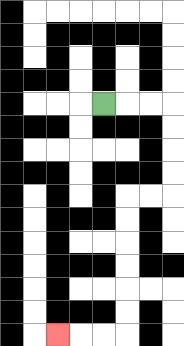{'start': '[4, 4]', 'end': '[2, 14]', 'path_directions': 'R,R,R,D,D,D,D,L,L,D,D,D,D,D,D,L,L,L', 'path_coordinates': '[[4, 4], [5, 4], [6, 4], [7, 4], [7, 5], [7, 6], [7, 7], [7, 8], [6, 8], [5, 8], [5, 9], [5, 10], [5, 11], [5, 12], [5, 13], [5, 14], [4, 14], [3, 14], [2, 14]]'}